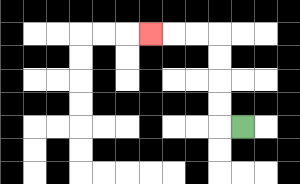{'start': '[10, 5]', 'end': '[6, 1]', 'path_directions': 'L,U,U,U,U,L,L,L', 'path_coordinates': '[[10, 5], [9, 5], [9, 4], [9, 3], [9, 2], [9, 1], [8, 1], [7, 1], [6, 1]]'}